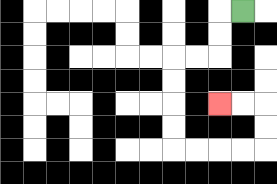{'start': '[10, 0]', 'end': '[9, 4]', 'path_directions': 'L,D,D,L,L,D,D,D,D,R,R,R,R,U,U,L,L', 'path_coordinates': '[[10, 0], [9, 0], [9, 1], [9, 2], [8, 2], [7, 2], [7, 3], [7, 4], [7, 5], [7, 6], [8, 6], [9, 6], [10, 6], [11, 6], [11, 5], [11, 4], [10, 4], [9, 4]]'}